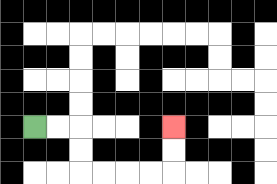{'start': '[1, 5]', 'end': '[7, 5]', 'path_directions': 'R,R,D,D,R,R,R,R,U,U', 'path_coordinates': '[[1, 5], [2, 5], [3, 5], [3, 6], [3, 7], [4, 7], [5, 7], [6, 7], [7, 7], [7, 6], [7, 5]]'}